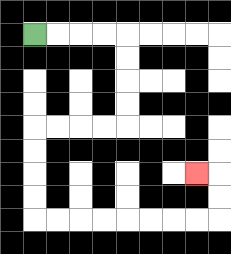{'start': '[1, 1]', 'end': '[8, 7]', 'path_directions': 'R,R,R,R,D,D,D,D,L,L,L,L,D,D,D,D,R,R,R,R,R,R,R,R,U,U,L', 'path_coordinates': '[[1, 1], [2, 1], [3, 1], [4, 1], [5, 1], [5, 2], [5, 3], [5, 4], [5, 5], [4, 5], [3, 5], [2, 5], [1, 5], [1, 6], [1, 7], [1, 8], [1, 9], [2, 9], [3, 9], [4, 9], [5, 9], [6, 9], [7, 9], [8, 9], [9, 9], [9, 8], [9, 7], [8, 7]]'}